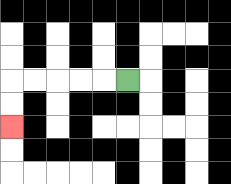{'start': '[5, 3]', 'end': '[0, 5]', 'path_directions': 'L,L,L,L,L,D,D', 'path_coordinates': '[[5, 3], [4, 3], [3, 3], [2, 3], [1, 3], [0, 3], [0, 4], [0, 5]]'}